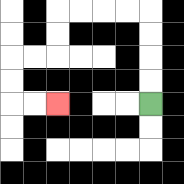{'start': '[6, 4]', 'end': '[2, 4]', 'path_directions': 'U,U,U,U,L,L,L,L,D,D,L,L,D,D,R,R', 'path_coordinates': '[[6, 4], [6, 3], [6, 2], [6, 1], [6, 0], [5, 0], [4, 0], [3, 0], [2, 0], [2, 1], [2, 2], [1, 2], [0, 2], [0, 3], [0, 4], [1, 4], [2, 4]]'}